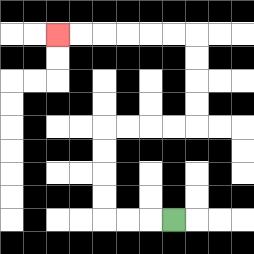{'start': '[7, 9]', 'end': '[2, 1]', 'path_directions': 'L,L,L,U,U,U,U,R,R,R,R,U,U,U,U,L,L,L,L,L,L', 'path_coordinates': '[[7, 9], [6, 9], [5, 9], [4, 9], [4, 8], [4, 7], [4, 6], [4, 5], [5, 5], [6, 5], [7, 5], [8, 5], [8, 4], [8, 3], [8, 2], [8, 1], [7, 1], [6, 1], [5, 1], [4, 1], [3, 1], [2, 1]]'}